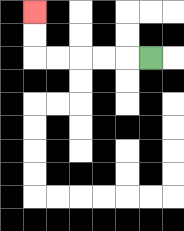{'start': '[6, 2]', 'end': '[1, 0]', 'path_directions': 'L,L,L,L,L,U,U', 'path_coordinates': '[[6, 2], [5, 2], [4, 2], [3, 2], [2, 2], [1, 2], [1, 1], [1, 0]]'}